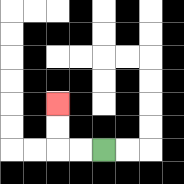{'start': '[4, 6]', 'end': '[2, 4]', 'path_directions': 'L,L,U,U', 'path_coordinates': '[[4, 6], [3, 6], [2, 6], [2, 5], [2, 4]]'}